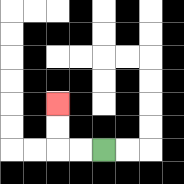{'start': '[4, 6]', 'end': '[2, 4]', 'path_directions': 'L,L,U,U', 'path_coordinates': '[[4, 6], [3, 6], [2, 6], [2, 5], [2, 4]]'}